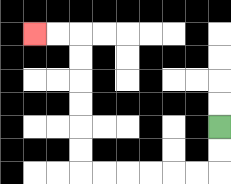{'start': '[9, 5]', 'end': '[1, 1]', 'path_directions': 'D,D,L,L,L,L,L,L,U,U,U,U,U,U,L,L', 'path_coordinates': '[[9, 5], [9, 6], [9, 7], [8, 7], [7, 7], [6, 7], [5, 7], [4, 7], [3, 7], [3, 6], [3, 5], [3, 4], [3, 3], [3, 2], [3, 1], [2, 1], [1, 1]]'}